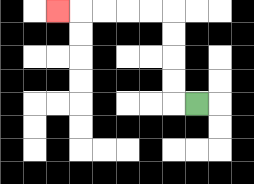{'start': '[8, 4]', 'end': '[2, 0]', 'path_directions': 'L,U,U,U,U,L,L,L,L,L', 'path_coordinates': '[[8, 4], [7, 4], [7, 3], [7, 2], [7, 1], [7, 0], [6, 0], [5, 0], [4, 0], [3, 0], [2, 0]]'}